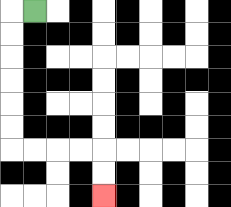{'start': '[1, 0]', 'end': '[4, 8]', 'path_directions': 'L,D,D,D,D,D,D,R,R,R,R,D,D', 'path_coordinates': '[[1, 0], [0, 0], [0, 1], [0, 2], [0, 3], [0, 4], [0, 5], [0, 6], [1, 6], [2, 6], [3, 6], [4, 6], [4, 7], [4, 8]]'}